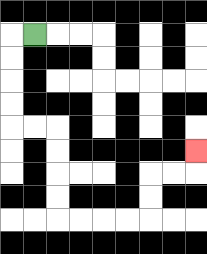{'start': '[1, 1]', 'end': '[8, 6]', 'path_directions': 'L,D,D,D,D,R,R,D,D,D,D,R,R,R,R,U,U,R,R,U', 'path_coordinates': '[[1, 1], [0, 1], [0, 2], [0, 3], [0, 4], [0, 5], [1, 5], [2, 5], [2, 6], [2, 7], [2, 8], [2, 9], [3, 9], [4, 9], [5, 9], [6, 9], [6, 8], [6, 7], [7, 7], [8, 7], [8, 6]]'}